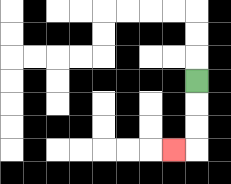{'start': '[8, 3]', 'end': '[7, 6]', 'path_directions': 'D,D,D,L', 'path_coordinates': '[[8, 3], [8, 4], [8, 5], [8, 6], [7, 6]]'}